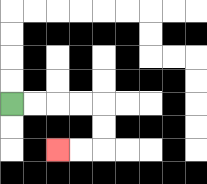{'start': '[0, 4]', 'end': '[2, 6]', 'path_directions': 'R,R,R,R,D,D,L,L', 'path_coordinates': '[[0, 4], [1, 4], [2, 4], [3, 4], [4, 4], [4, 5], [4, 6], [3, 6], [2, 6]]'}